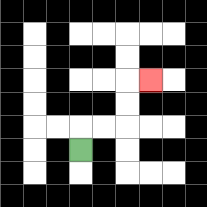{'start': '[3, 6]', 'end': '[6, 3]', 'path_directions': 'U,R,R,U,U,R', 'path_coordinates': '[[3, 6], [3, 5], [4, 5], [5, 5], [5, 4], [5, 3], [6, 3]]'}